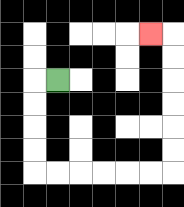{'start': '[2, 3]', 'end': '[6, 1]', 'path_directions': 'L,D,D,D,D,R,R,R,R,R,R,U,U,U,U,U,U,L', 'path_coordinates': '[[2, 3], [1, 3], [1, 4], [1, 5], [1, 6], [1, 7], [2, 7], [3, 7], [4, 7], [5, 7], [6, 7], [7, 7], [7, 6], [7, 5], [7, 4], [7, 3], [7, 2], [7, 1], [6, 1]]'}